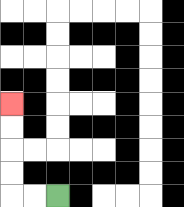{'start': '[2, 8]', 'end': '[0, 4]', 'path_directions': 'L,L,U,U,U,U', 'path_coordinates': '[[2, 8], [1, 8], [0, 8], [0, 7], [0, 6], [0, 5], [0, 4]]'}